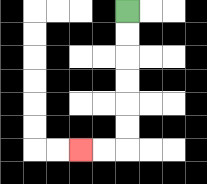{'start': '[5, 0]', 'end': '[3, 6]', 'path_directions': 'D,D,D,D,D,D,L,L', 'path_coordinates': '[[5, 0], [5, 1], [5, 2], [5, 3], [5, 4], [5, 5], [5, 6], [4, 6], [3, 6]]'}